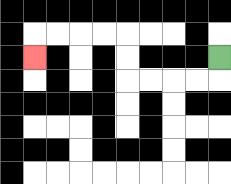{'start': '[9, 2]', 'end': '[1, 2]', 'path_directions': 'D,L,L,L,L,U,U,L,L,L,L,D', 'path_coordinates': '[[9, 2], [9, 3], [8, 3], [7, 3], [6, 3], [5, 3], [5, 2], [5, 1], [4, 1], [3, 1], [2, 1], [1, 1], [1, 2]]'}